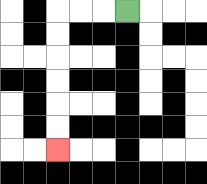{'start': '[5, 0]', 'end': '[2, 6]', 'path_directions': 'L,L,L,D,D,D,D,D,D', 'path_coordinates': '[[5, 0], [4, 0], [3, 0], [2, 0], [2, 1], [2, 2], [2, 3], [2, 4], [2, 5], [2, 6]]'}